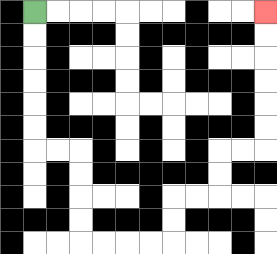{'start': '[1, 0]', 'end': '[11, 0]', 'path_directions': 'D,D,D,D,D,D,R,R,D,D,D,D,R,R,R,R,U,U,R,R,U,U,R,R,U,U,U,U,U,U', 'path_coordinates': '[[1, 0], [1, 1], [1, 2], [1, 3], [1, 4], [1, 5], [1, 6], [2, 6], [3, 6], [3, 7], [3, 8], [3, 9], [3, 10], [4, 10], [5, 10], [6, 10], [7, 10], [7, 9], [7, 8], [8, 8], [9, 8], [9, 7], [9, 6], [10, 6], [11, 6], [11, 5], [11, 4], [11, 3], [11, 2], [11, 1], [11, 0]]'}